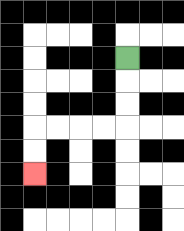{'start': '[5, 2]', 'end': '[1, 7]', 'path_directions': 'D,D,D,L,L,L,L,D,D', 'path_coordinates': '[[5, 2], [5, 3], [5, 4], [5, 5], [4, 5], [3, 5], [2, 5], [1, 5], [1, 6], [1, 7]]'}